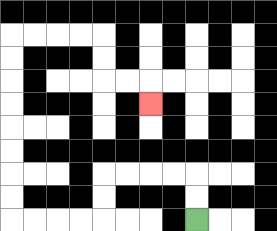{'start': '[8, 9]', 'end': '[6, 4]', 'path_directions': 'U,U,L,L,L,L,D,D,L,L,L,L,U,U,U,U,U,U,U,U,R,R,R,R,D,D,R,R,D', 'path_coordinates': '[[8, 9], [8, 8], [8, 7], [7, 7], [6, 7], [5, 7], [4, 7], [4, 8], [4, 9], [3, 9], [2, 9], [1, 9], [0, 9], [0, 8], [0, 7], [0, 6], [0, 5], [0, 4], [0, 3], [0, 2], [0, 1], [1, 1], [2, 1], [3, 1], [4, 1], [4, 2], [4, 3], [5, 3], [6, 3], [6, 4]]'}